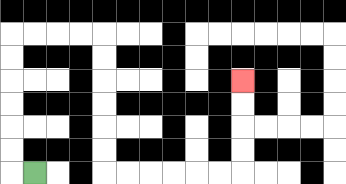{'start': '[1, 7]', 'end': '[10, 3]', 'path_directions': 'L,U,U,U,U,U,U,R,R,R,R,D,D,D,D,D,D,R,R,R,R,R,R,U,U,U,U', 'path_coordinates': '[[1, 7], [0, 7], [0, 6], [0, 5], [0, 4], [0, 3], [0, 2], [0, 1], [1, 1], [2, 1], [3, 1], [4, 1], [4, 2], [4, 3], [4, 4], [4, 5], [4, 6], [4, 7], [5, 7], [6, 7], [7, 7], [8, 7], [9, 7], [10, 7], [10, 6], [10, 5], [10, 4], [10, 3]]'}